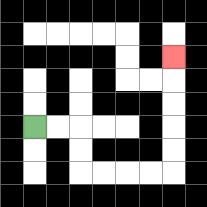{'start': '[1, 5]', 'end': '[7, 2]', 'path_directions': 'R,R,D,D,R,R,R,R,U,U,U,U,U', 'path_coordinates': '[[1, 5], [2, 5], [3, 5], [3, 6], [3, 7], [4, 7], [5, 7], [6, 7], [7, 7], [7, 6], [7, 5], [7, 4], [7, 3], [7, 2]]'}